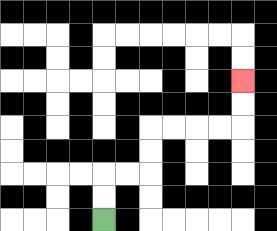{'start': '[4, 9]', 'end': '[10, 3]', 'path_directions': 'U,U,R,R,U,U,R,R,R,R,U,U', 'path_coordinates': '[[4, 9], [4, 8], [4, 7], [5, 7], [6, 7], [6, 6], [6, 5], [7, 5], [8, 5], [9, 5], [10, 5], [10, 4], [10, 3]]'}